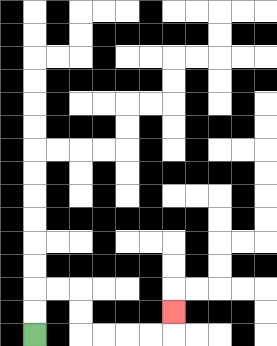{'start': '[1, 14]', 'end': '[7, 13]', 'path_directions': 'U,U,R,R,D,D,R,R,R,R,U', 'path_coordinates': '[[1, 14], [1, 13], [1, 12], [2, 12], [3, 12], [3, 13], [3, 14], [4, 14], [5, 14], [6, 14], [7, 14], [7, 13]]'}